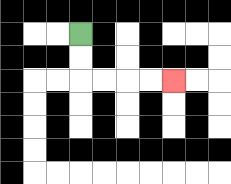{'start': '[3, 1]', 'end': '[7, 3]', 'path_directions': 'D,D,R,R,R,R', 'path_coordinates': '[[3, 1], [3, 2], [3, 3], [4, 3], [5, 3], [6, 3], [7, 3]]'}